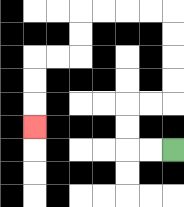{'start': '[7, 6]', 'end': '[1, 5]', 'path_directions': 'L,L,U,U,R,R,U,U,U,U,L,L,L,L,D,D,L,L,D,D,D', 'path_coordinates': '[[7, 6], [6, 6], [5, 6], [5, 5], [5, 4], [6, 4], [7, 4], [7, 3], [7, 2], [7, 1], [7, 0], [6, 0], [5, 0], [4, 0], [3, 0], [3, 1], [3, 2], [2, 2], [1, 2], [1, 3], [1, 4], [1, 5]]'}